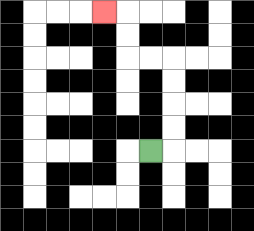{'start': '[6, 6]', 'end': '[4, 0]', 'path_directions': 'R,U,U,U,U,L,L,U,U,L', 'path_coordinates': '[[6, 6], [7, 6], [7, 5], [7, 4], [7, 3], [7, 2], [6, 2], [5, 2], [5, 1], [5, 0], [4, 0]]'}